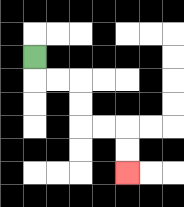{'start': '[1, 2]', 'end': '[5, 7]', 'path_directions': 'D,R,R,D,D,R,R,D,D', 'path_coordinates': '[[1, 2], [1, 3], [2, 3], [3, 3], [3, 4], [3, 5], [4, 5], [5, 5], [5, 6], [5, 7]]'}